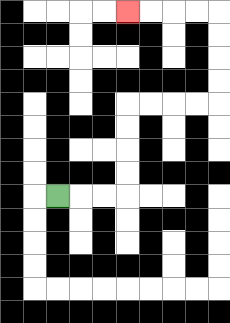{'start': '[2, 8]', 'end': '[5, 0]', 'path_directions': 'R,R,R,U,U,U,U,R,R,R,R,U,U,U,U,L,L,L,L', 'path_coordinates': '[[2, 8], [3, 8], [4, 8], [5, 8], [5, 7], [5, 6], [5, 5], [5, 4], [6, 4], [7, 4], [8, 4], [9, 4], [9, 3], [9, 2], [9, 1], [9, 0], [8, 0], [7, 0], [6, 0], [5, 0]]'}